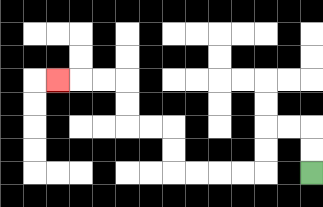{'start': '[13, 7]', 'end': '[2, 3]', 'path_directions': 'U,U,L,L,D,D,L,L,L,L,U,U,L,L,U,U,L,L,L', 'path_coordinates': '[[13, 7], [13, 6], [13, 5], [12, 5], [11, 5], [11, 6], [11, 7], [10, 7], [9, 7], [8, 7], [7, 7], [7, 6], [7, 5], [6, 5], [5, 5], [5, 4], [5, 3], [4, 3], [3, 3], [2, 3]]'}